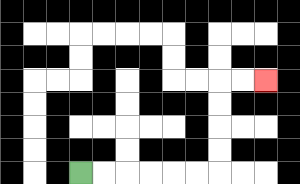{'start': '[3, 7]', 'end': '[11, 3]', 'path_directions': 'R,R,R,R,R,R,U,U,U,U,R,R', 'path_coordinates': '[[3, 7], [4, 7], [5, 7], [6, 7], [7, 7], [8, 7], [9, 7], [9, 6], [9, 5], [9, 4], [9, 3], [10, 3], [11, 3]]'}